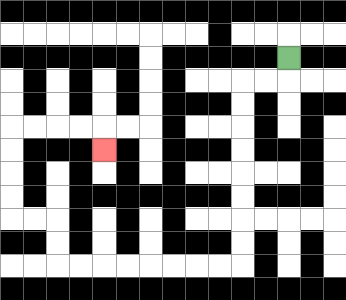{'start': '[12, 2]', 'end': '[4, 6]', 'path_directions': 'D,L,L,D,D,D,D,D,D,D,D,L,L,L,L,L,L,L,L,U,U,L,L,U,U,U,U,R,R,R,R,D', 'path_coordinates': '[[12, 2], [12, 3], [11, 3], [10, 3], [10, 4], [10, 5], [10, 6], [10, 7], [10, 8], [10, 9], [10, 10], [10, 11], [9, 11], [8, 11], [7, 11], [6, 11], [5, 11], [4, 11], [3, 11], [2, 11], [2, 10], [2, 9], [1, 9], [0, 9], [0, 8], [0, 7], [0, 6], [0, 5], [1, 5], [2, 5], [3, 5], [4, 5], [4, 6]]'}